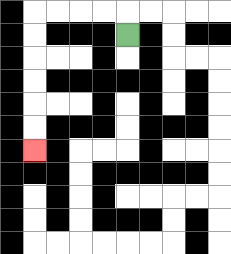{'start': '[5, 1]', 'end': '[1, 6]', 'path_directions': 'U,L,L,L,L,D,D,D,D,D,D', 'path_coordinates': '[[5, 1], [5, 0], [4, 0], [3, 0], [2, 0], [1, 0], [1, 1], [1, 2], [1, 3], [1, 4], [1, 5], [1, 6]]'}